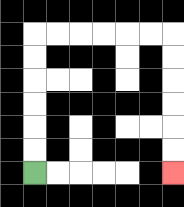{'start': '[1, 7]', 'end': '[7, 7]', 'path_directions': 'U,U,U,U,U,U,R,R,R,R,R,R,D,D,D,D,D,D', 'path_coordinates': '[[1, 7], [1, 6], [1, 5], [1, 4], [1, 3], [1, 2], [1, 1], [2, 1], [3, 1], [4, 1], [5, 1], [6, 1], [7, 1], [7, 2], [7, 3], [7, 4], [7, 5], [7, 6], [7, 7]]'}